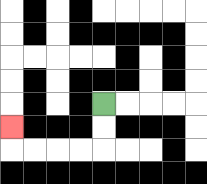{'start': '[4, 4]', 'end': '[0, 5]', 'path_directions': 'D,D,L,L,L,L,U', 'path_coordinates': '[[4, 4], [4, 5], [4, 6], [3, 6], [2, 6], [1, 6], [0, 6], [0, 5]]'}